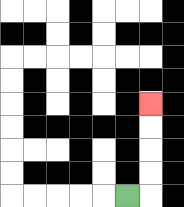{'start': '[5, 8]', 'end': '[6, 4]', 'path_directions': 'R,U,U,U,U', 'path_coordinates': '[[5, 8], [6, 8], [6, 7], [6, 6], [6, 5], [6, 4]]'}